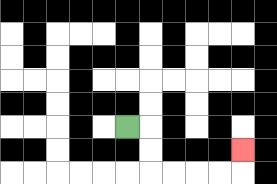{'start': '[5, 5]', 'end': '[10, 6]', 'path_directions': 'R,D,D,R,R,R,R,U', 'path_coordinates': '[[5, 5], [6, 5], [6, 6], [6, 7], [7, 7], [8, 7], [9, 7], [10, 7], [10, 6]]'}